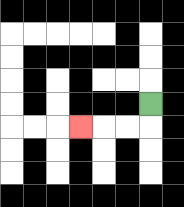{'start': '[6, 4]', 'end': '[3, 5]', 'path_directions': 'D,L,L,L', 'path_coordinates': '[[6, 4], [6, 5], [5, 5], [4, 5], [3, 5]]'}